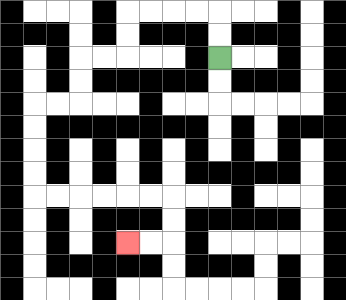{'start': '[9, 2]', 'end': '[5, 10]', 'path_directions': 'U,U,L,L,L,L,D,D,L,L,D,D,L,L,D,D,D,D,R,R,R,R,R,R,D,D,L,L', 'path_coordinates': '[[9, 2], [9, 1], [9, 0], [8, 0], [7, 0], [6, 0], [5, 0], [5, 1], [5, 2], [4, 2], [3, 2], [3, 3], [3, 4], [2, 4], [1, 4], [1, 5], [1, 6], [1, 7], [1, 8], [2, 8], [3, 8], [4, 8], [5, 8], [6, 8], [7, 8], [7, 9], [7, 10], [6, 10], [5, 10]]'}